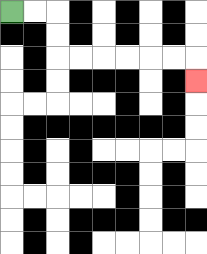{'start': '[0, 0]', 'end': '[8, 3]', 'path_directions': 'R,R,D,D,R,R,R,R,R,R,D', 'path_coordinates': '[[0, 0], [1, 0], [2, 0], [2, 1], [2, 2], [3, 2], [4, 2], [5, 2], [6, 2], [7, 2], [8, 2], [8, 3]]'}